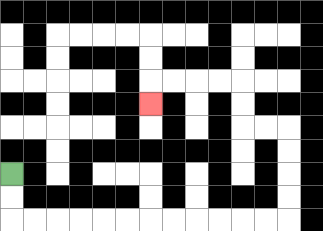{'start': '[0, 7]', 'end': '[6, 4]', 'path_directions': 'D,D,R,R,R,R,R,R,R,R,R,R,R,R,U,U,U,U,L,L,U,U,L,L,L,L,D', 'path_coordinates': '[[0, 7], [0, 8], [0, 9], [1, 9], [2, 9], [3, 9], [4, 9], [5, 9], [6, 9], [7, 9], [8, 9], [9, 9], [10, 9], [11, 9], [12, 9], [12, 8], [12, 7], [12, 6], [12, 5], [11, 5], [10, 5], [10, 4], [10, 3], [9, 3], [8, 3], [7, 3], [6, 3], [6, 4]]'}